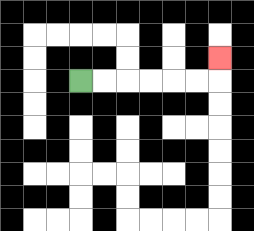{'start': '[3, 3]', 'end': '[9, 2]', 'path_directions': 'R,R,R,R,R,R,U', 'path_coordinates': '[[3, 3], [4, 3], [5, 3], [6, 3], [7, 3], [8, 3], [9, 3], [9, 2]]'}